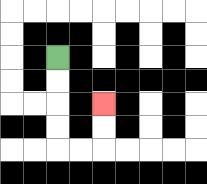{'start': '[2, 2]', 'end': '[4, 4]', 'path_directions': 'D,D,D,D,R,R,U,U', 'path_coordinates': '[[2, 2], [2, 3], [2, 4], [2, 5], [2, 6], [3, 6], [4, 6], [4, 5], [4, 4]]'}